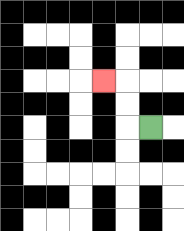{'start': '[6, 5]', 'end': '[4, 3]', 'path_directions': 'L,U,U,L', 'path_coordinates': '[[6, 5], [5, 5], [5, 4], [5, 3], [4, 3]]'}